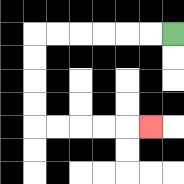{'start': '[7, 1]', 'end': '[6, 5]', 'path_directions': 'L,L,L,L,L,L,D,D,D,D,R,R,R,R,R', 'path_coordinates': '[[7, 1], [6, 1], [5, 1], [4, 1], [3, 1], [2, 1], [1, 1], [1, 2], [1, 3], [1, 4], [1, 5], [2, 5], [3, 5], [4, 5], [5, 5], [6, 5]]'}